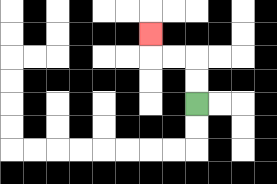{'start': '[8, 4]', 'end': '[6, 1]', 'path_directions': 'U,U,L,L,U', 'path_coordinates': '[[8, 4], [8, 3], [8, 2], [7, 2], [6, 2], [6, 1]]'}